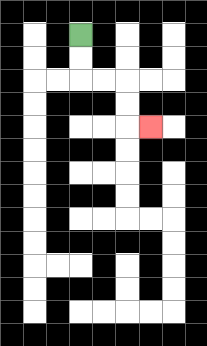{'start': '[3, 1]', 'end': '[6, 5]', 'path_directions': 'D,D,R,R,D,D,R', 'path_coordinates': '[[3, 1], [3, 2], [3, 3], [4, 3], [5, 3], [5, 4], [5, 5], [6, 5]]'}